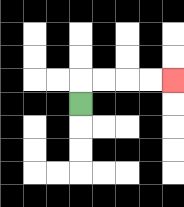{'start': '[3, 4]', 'end': '[7, 3]', 'path_directions': 'U,R,R,R,R', 'path_coordinates': '[[3, 4], [3, 3], [4, 3], [5, 3], [6, 3], [7, 3]]'}